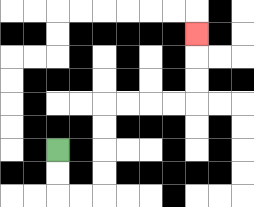{'start': '[2, 6]', 'end': '[8, 1]', 'path_directions': 'D,D,R,R,U,U,U,U,R,R,R,R,U,U,U', 'path_coordinates': '[[2, 6], [2, 7], [2, 8], [3, 8], [4, 8], [4, 7], [4, 6], [4, 5], [4, 4], [5, 4], [6, 4], [7, 4], [8, 4], [8, 3], [8, 2], [8, 1]]'}